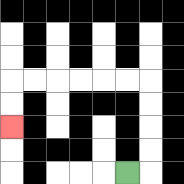{'start': '[5, 7]', 'end': '[0, 5]', 'path_directions': 'R,U,U,U,U,L,L,L,L,L,L,D,D', 'path_coordinates': '[[5, 7], [6, 7], [6, 6], [6, 5], [6, 4], [6, 3], [5, 3], [4, 3], [3, 3], [2, 3], [1, 3], [0, 3], [0, 4], [0, 5]]'}